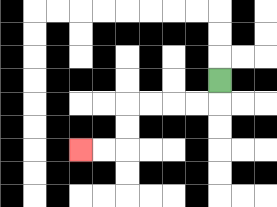{'start': '[9, 3]', 'end': '[3, 6]', 'path_directions': 'D,L,L,L,L,D,D,L,L', 'path_coordinates': '[[9, 3], [9, 4], [8, 4], [7, 4], [6, 4], [5, 4], [5, 5], [5, 6], [4, 6], [3, 6]]'}